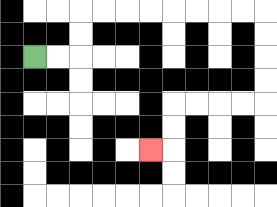{'start': '[1, 2]', 'end': '[6, 6]', 'path_directions': 'R,R,U,U,R,R,R,R,R,R,R,R,D,D,D,D,L,L,L,L,D,D,L', 'path_coordinates': '[[1, 2], [2, 2], [3, 2], [3, 1], [3, 0], [4, 0], [5, 0], [6, 0], [7, 0], [8, 0], [9, 0], [10, 0], [11, 0], [11, 1], [11, 2], [11, 3], [11, 4], [10, 4], [9, 4], [8, 4], [7, 4], [7, 5], [7, 6], [6, 6]]'}